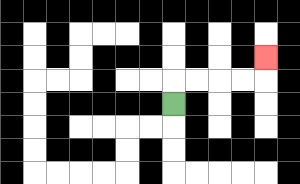{'start': '[7, 4]', 'end': '[11, 2]', 'path_directions': 'U,R,R,R,R,U', 'path_coordinates': '[[7, 4], [7, 3], [8, 3], [9, 3], [10, 3], [11, 3], [11, 2]]'}